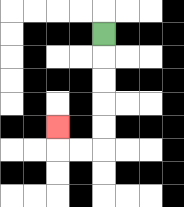{'start': '[4, 1]', 'end': '[2, 5]', 'path_directions': 'D,D,D,D,D,L,L,U', 'path_coordinates': '[[4, 1], [4, 2], [4, 3], [4, 4], [4, 5], [4, 6], [3, 6], [2, 6], [2, 5]]'}